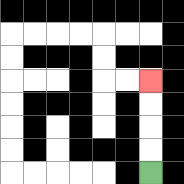{'start': '[6, 7]', 'end': '[6, 3]', 'path_directions': 'U,U,U,U', 'path_coordinates': '[[6, 7], [6, 6], [6, 5], [6, 4], [6, 3]]'}